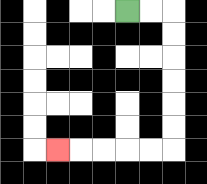{'start': '[5, 0]', 'end': '[2, 6]', 'path_directions': 'R,R,D,D,D,D,D,D,L,L,L,L,L', 'path_coordinates': '[[5, 0], [6, 0], [7, 0], [7, 1], [7, 2], [7, 3], [7, 4], [7, 5], [7, 6], [6, 6], [5, 6], [4, 6], [3, 6], [2, 6]]'}